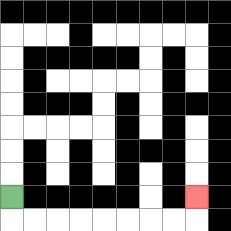{'start': '[0, 8]', 'end': '[8, 8]', 'path_directions': 'D,R,R,R,R,R,R,R,R,U', 'path_coordinates': '[[0, 8], [0, 9], [1, 9], [2, 9], [3, 9], [4, 9], [5, 9], [6, 9], [7, 9], [8, 9], [8, 8]]'}